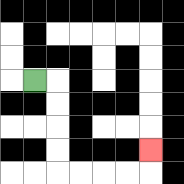{'start': '[1, 3]', 'end': '[6, 6]', 'path_directions': 'R,D,D,D,D,R,R,R,R,U', 'path_coordinates': '[[1, 3], [2, 3], [2, 4], [2, 5], [2, 6], [2, 7], [3, 7], [4, 7], [5, 7], [6, 7], [6, 6]]'}